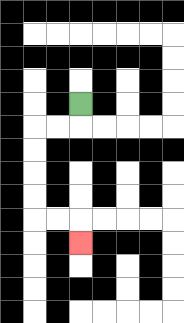{'start': '[3, 4]', 'end': '[3, 10]', 'path_directions': 'D,L,L,D,D,D,D,R,R,D', 'path_coordinates': '[[3, 4], [3, 5], [2, 5], [1, 5], [1, 6], [1, 7], [1, 8], [1, 9], [2, 9], [3, 9], [3, 10]]'}